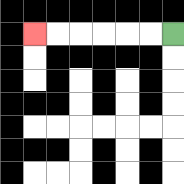{'start': '[7, 1]', 'end': '[1, 1]', 'path_directions': 'L,L,L,L,L,L', 'path_coordinates': '[[7, 1], [6, 1], [5, 1], [4, 1], [3, 1], [2, 1], [1, 1]]'}